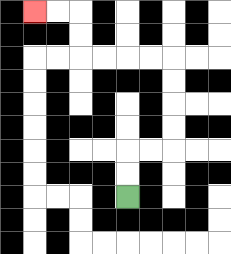{'start': '[5, 8]', 'end': '[1, 0]', 'path_directions': 'U,U,R,R,U,U,U,U,L,L,L,L,U,U,L,L', 'path_coordinates': '[[5, 8], [5, 7], [5, 6], [6, 6], [7, 6], [7, 5], [7, 4], [7, 3], [7, 2], [6, 2], [5, 2], [4, 2], [3, 2], [3, 1], [3, 0], [2, 0], [1, 0]]'}